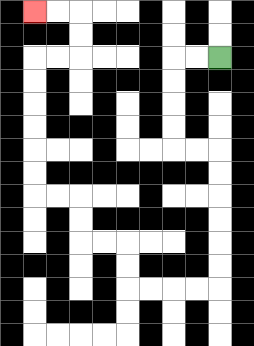{'start': '[9, 2]', 'end': '[1, 0]', 'path_directions': 'L,L,D,D,D,D,R,R,D,D,D,D,D,D,L,L,L,L,U,U,L,L,U,U,L,L,U,U,U,U,U,U,R,R,U,U,L,L', 'path_coordinates': '[[9, 2], [8, 2], [7, 2], [7, 3], [7, 4], [7, 5], [7, 6], [8, 6], [9, 6], [9, 7], [9, 8], [9, 9], [9, 10], [9, 11], [9, 12], [8, 12], [7, 12], [6, 12], [5, 12], [5, 11], [5, 10], [4, 10], [3, 10], [3, 9], [3, 8], [2, 8], [1, 8], [1, 7], [1, 6], [1, 5], [1, 4], [1, 3], [1, 2], [2, 2], [3, 2], [3, 1], [3, 0], [2, 0], [1, 0]]'}